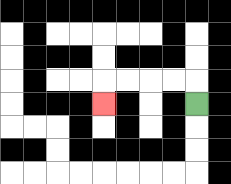{'start': '[8, 4]', 'end': '[4, 4]', 'path_directions': 'U,L,L,L,L,D', 'path_coordinates': '[[8, 4], [8, 3], [7, 3], [6, 3], [5, 3], [4, 3], [4, 4]]'}